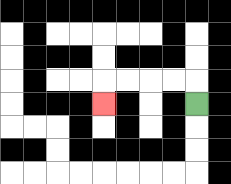{'start': '[8, 4]', 'end': '[4, 4]', 'path_directions': 'U,L,L,L,L,D', 'path_coordinates': '[[8, 4], [8, 3], [7, 3], [6, 3], [5, 3], [4, 3], [4, 4]]'}